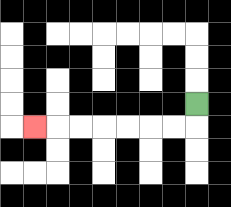{'start': '[8, 4]', 'end': '[1, 5]', 'path_directions': 'D,L,L,L,L,L,L,L', 'path_coordinates': '[[8, 4], [8, 5], [7, 5], [6, 5], [5, 5], [4, 5], [3, 5], [2, 5], [1, 5]]'}